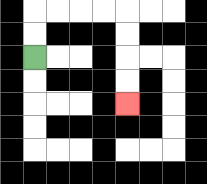{'start': '[1, 2]', 'end': '[5, 4]', 'path_directions': 'U,U,R,R,R,R,D,D,D,D', 'path_coordinates': '[[1, 2], [1, 1], [1, 0], [2, 0], [3, 0], [4, 0], [5, 0], [5, 1], [5, 2], [5, 3], [5, 4]]'}